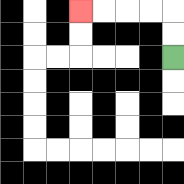{'start': '[7, 2]', 'end': '[3, 0]', 'path_directions': 'U,U,L,L,L,L', 'path_coordinates': '[[7, 2], [7, 1], [7, 0], [6, 0], [5, 0], [4, 0], [3, 0]]'}